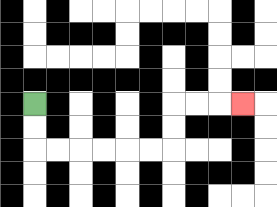{'start': '[1, 4]', 'end': '[10, 4]', 'path_directions': 'D,D,R,R,R,R,R,R,U,U,R,R,R', 'path_coordinates': '[[1, 4], [1, 5], [1, 6], [2, 6], [3, 6], [4, 6], [5, 6], [6, 6], [7, 6], [7, 5], [7, 4], [8, 4], [9, 4], [10, 4]]'}